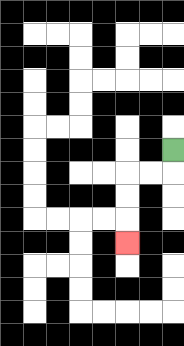{'start': '[7, 6]', 'end': '[5, 10]', 'path_directions': 'D,L,L,D,D,D', 'path_coordinates': '[[7, 6], [7, 7], [6, 7], [5, 7], [5, 8], [5, 9], [5, 10]]'}